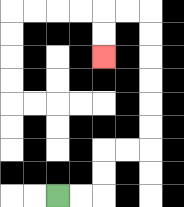{'start': '[2, 8]', 'end': '[4, 2]', 'path_directions': 'R,R,U,U,R,R,U,U,U,U,U,U,L,L,D,D', 'path_coordinates': '[[2, 8], [3, 8], [4, 8], [4, 7], [4, 6], [5, 6], [6, 6], [6, 5], [6, 4], [6, 3], [6, 2], [6, 1], [6, 0], [5, 0], [4, 0], [4, 1], [4, 2]]'}